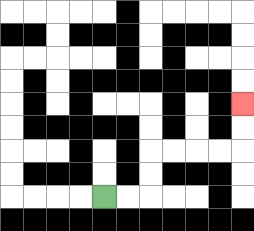{'start': '[4, 8]', 'end': '[10, 4]', 'path_directions': 'R,R,U,U,R,R,R,R,U,U', 'path_coordinates': '[[4, 8], [5, 8], [6, 8], [6, 7], [6, 6], [7, 6], [8, 6], [9, 6], [10, 6], [10, 5], [10, 4]]'}